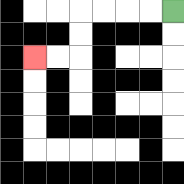{'start': '[7, 0]', 'end': '[1, 2]', 'path_directions': 'L,L,L,L,D,D,L,L', 'path_coordinates': '[[7, 0], [6, 0], [5, 0], [4, 0], [3, 0], [3, 1], [3, 2], [2, 2], [1, 2]]'}